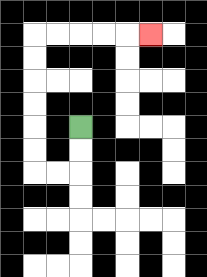{'start': '[3, 5]', 'end': '[6, 1]', 'path_directions': 'D,D,L,L,U,U,U,U,U,U,R,R,R,R,R', 'path_coordinates': '[[3, 5], [3, 6], [3, 7], [2, 7], [1, 7], [1, 6], [1, 5], [1, 4], [1, 3], [1, 2], [1, 1], [2, 1], [3, 1], [4, 1], [5, 1], [6, 1]]'}